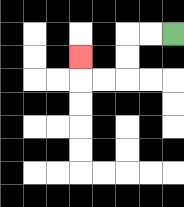{'start': '[7, 1]', 'end': '[3, 2]', 'path_directions': 'L,L,D,D,L,L,U', 'path_coordinates': '[[7, 1], [6, 1], [5, 1], [5, 2], [5, 3], [4, 3], [3, 3], [3, 2]]'}